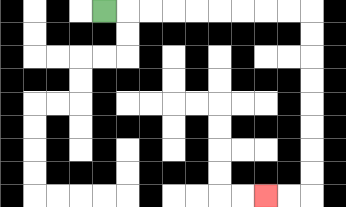{'start': '[4, 0]', 'end': '[11, 8]', 'path_directions': 'R,R,R,R,R,R,R,R,R,D,D,D,D,D,D,D,D,L,L', 'path_coordinates': '[[4, 0], [5, 0], [6, 0], [7, 0], [8, 0], [9, 0], [10, 0], [11, 0], [12, 0], [13, 0], [13, 1], [13, 2], [13, 3], [13, 4], [13, 5], [13, 6], [13, 7], [13, 8], [12, 8], [11, 8]]'}